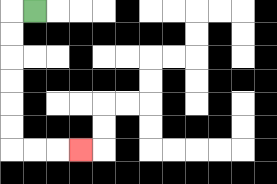{'start': '[1, 0]', 'end': '[3, 6]', 'path_directions': 'L,D,D,D,D,D,D,R,R,R', 'path_coordinates': '[[1, 0], [0, 0], [0, 1], [0, 2], [0, 3], [0, 4], [0, 5], [0, 6], [1, 6], [2, 6], [3, 6]]'}